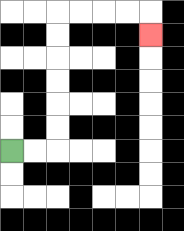{'start': '[0, 6]', 'end': '[6, 1]', 'path_directions': 'R,R,U,U,U,U,U,U,R,R,R,R,D', 'path_coordinates': '[[0, 6], [1, 6], [2, 6], [2, 5], [2, 4], [2, 3], [2, 2], [2, 1], [2, 0], [3, 0], [4, 0], [5, 0], [6, 0], [6, 1]]'}